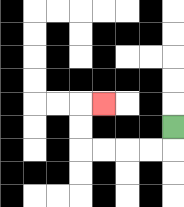{'start': '[7, 5]', 'end': '[4, 4]', 'path_directions': 'D,L,L,L,L,U,U,R', 'path_coordinates': '[[7, 5], [7, 6], [6, 6], [5, 6], [4, 6], [3, 6], [3, 5], [3, 4], [4, 4]]'}